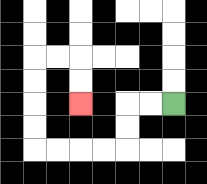{'start': '[7, 4]', 'end': '[3, 4]', 'path_directions': 'L,L,D,D,L,L,L,L,U,U,U,U,R,R,D,D', 'path_coordinates': '[[7, 4], [6, 4], [5, 4], [5, 5], [5, 6], [4, 6], [3, 6], [2, 6], [1, 6], [1, 5], [1, 4], [1, 3], [1, 2], [2, 2], [3, 2], [3, 3], [3, 4]]'}